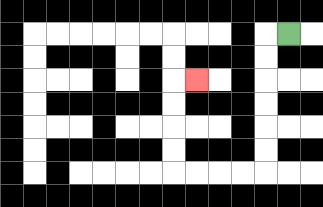{'start': '[12, 1]', 'end': '[8, 3]', 'path_directions': 'L,D,D,D,D,D,D,L,L,L,L,U,U,U,U,R', 'path_coordinates': '[[12, 1], [11, 1], [11, 2], [11, 3], [11, 4], [11, 5], [11, 6], [11, 7], [10, 7], [9, 7], [8, 7], [7, 7], [7, 6], [7, 5], [7, 4], [7, 3], [8, 3]]'}